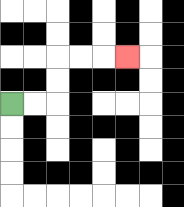{'start': '[0, 4]', 'end': '[5, 2]', 'path_directions': 'R,R,U,U,R,R,R', 'path_coordinates': '[[0, 4], [1, 4], [2, 4], [2, 3], [2, 2], [3, 2], [4, 2], [5, 2]]'}